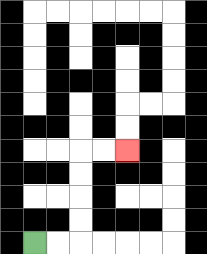{'start': '[1, 10]', 'end': '[5, 6]', 'path_directions': 'R,R,U,U,U,U,R,R', 'path_coordinates': '[[1, 10], [2, 10], [3, 10], [3, 9], [3, 8], [3, 7], [3, 6], [4, 6], [5, 6]]'}